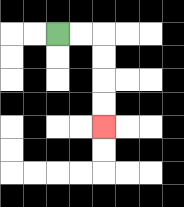{'start': '[2, 1]', 'end': '[4, 5]', 'path_directions': 'R,R,D,D,D,D', 'path_coordinates': '[[2, 1], [3, 1], [4, 1], [4, 2], [4, 3], [4, 4], [4, 5]]'}